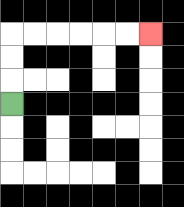{'start': '[0, 4]', 'end': '[6, 1]', 'path_directions': 'U,U,U,R,R,R,R,R,R', 'path_coordinates': '[[0, 4], [0, 3], [0, 2], [0, 1], [1, 1], [2, 1], [3, 1], [4, 1], [5, 1], [6, 1]]'}